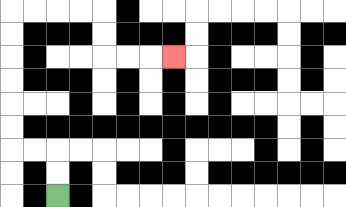{'start': '[2, 8]', 'end': '[7, 2]', 'path_directions': 'U,U,L,L,U,U,U,U,U,U,R,R,R,R,D,D,R,R,R', 'path_coordinates': '[[2, 8], [2, 7], [2, 6], [1, 6], [0, 6], [0, 5], [0, 4], [0, 3], [0, 2], [0, 1], [0, 0], [1, 0], [2, 0], [3, 0], [4, 0], [4, 1], [4, 2], [5, 2], [6, 2], [7, 2]]'}